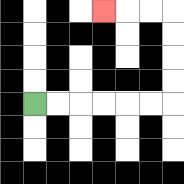{'start': '[1, 4]', 'end': '[4, 0]', 'path_directions': 'R,R,R,R,R,R,U,U,U,U,L,L,L', 'path_coordinates': '[[1, 4], [2, 4], [3, 4], [4, 4], [5, 4], [6, 4], [7, 4], [7, 3], [7, 2], [7, 1], [7, 0], [6, 0], [5, 0], [4, 0]]'}